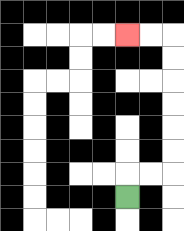{'start': '[5, 8]', 'end': '[5, 1]', 'path_directions': 'U,R,R,U,U,U,U,U,U,L,L', 'path_coordinates': '[[5, 8], [5, 7], [6, 7], [7, 7], [7, 6], [7, 5], [7, 4], [7, 3], [7, 2], [7, 1], [6, 1], [5, 1]]'}